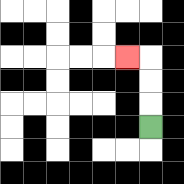{'start': '[6, 5]', 'end': '[5, 2]', 'path_directions': 'U,U,U,L', 'path_coordinates': '[[6, 5], [6, 4], [6, 3], [6, 2], [5, 2]]'}